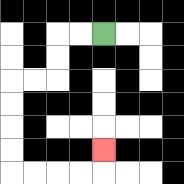{'start': '[4, 1]', 'end': '[4, 6]', 'path_directions': 'L,L,D,D,L,L,D,D,D,D,R,R,R,R,U', 'path_coordinates': '[[4, 1], [3, 1], [2, 1], [2, 2], [2, 3], [1, 3], [0, 3], [0, 4], [0, 5], [0, 6], [0, 7], [1, 7], [2, 7], [3, 7], [4, 7], [4, 6]]'}